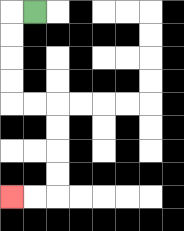{'start': '[1, 0]', 'end': '[0, 8]', 'path_directions': 'L,D,D,D,D,R,R,D,D,D,D,L,L', 'path_coordinates': '[[1, 0], [0, 0], [0, 1], [0, 2], [0, 3], [0, 4], [1, 4], [2, 4], [2, 5], [2, 6], [2, 7], [2, 8], [1, 8], [0, 8]]'}